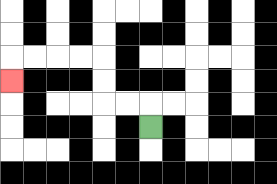{'start': '[6, 5]', 'end': '[0, 3]', 'path_directions': 'U,L,L,U,U,L,L,L,L,D', 'path_coordinates': '[[6, 5], [6, 4], [5, 4], [4, 4], [4, 3], [4, 2], [3, 2], [2, 2], [1, 2], [0, 2], [0, 3]]'}